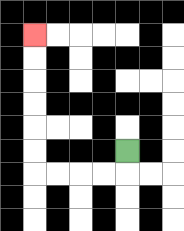{'start': '[5, 6]', 'end': '[1, 1]', 'path_directions': 'D,L,L,L,L,U,U,U,U,U,U', 'path_coordinates': '[[5, 6], [5, 7], [4, 7], [3, 7], [2, 7], [1, 7], [1, 6], [1, 5], [1, 4], [1, 3], [1, 2], [1, 1]]'}